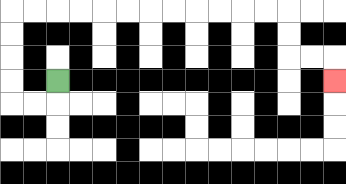{'start': '[2, 3]', 'end': '[14, 3]', 'path_directions': 'D,L,L,U,U,U,U,R,R,R,R,R,R,R,R,R,R,R,R,D,D,R,R,D', 'path_coordinates': '[[2, 3], [2, 4], [1, 4], [0, 4], [0, 3], [0, 2], [0, 1], [0, 0], [1, 0], [2, 0], [3, 0], [4, 0], [5, 0], [6, 0], [7, 0], [8, 0], [9, 0], [10, 0], [11, 0], [12, 0], [12, 1], [12, 2], [13, 2], [14, 2], [14, 3]]'}